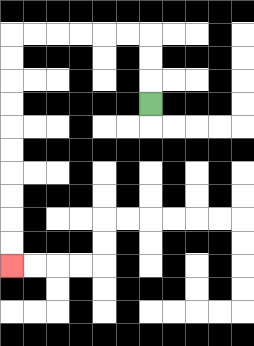{'start': '[6, 4]', 'end': '[0, 11]', 'path_directions': 'U,U,U,L,L,L,L,L,L,D,D,D,D,D,D,D,D,D,D', 'path_coordinates': '[[6, 4], [6, 3], [6, 2], [6, 1], [5, 1], [4, 1], [3, 1], [2, 1], [1, 1], [0, 1], [0, 2], [0, 3], [0, 4], [0, 5], [0, 6], [0, 7], [0, 8], [0, 9], [0, 10], [0, 11]]'}